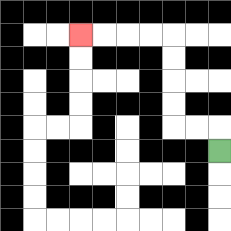{'start': '[9, 6]', 'end': '[3, 1]', 'path_directions': 'U,L,L,U,U,U,U,L,L,L,L', 'path_coordinates': '[[9, 6], [9, 5], [8, 5], [7, 5], [7, 4], [7, 3], [7, 2], [7, 1], [6, 1], [5, 1], [4, 1], [3, 1]]'}